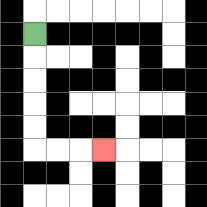{'start': '[1, 1]', 'end': '[4, 6]', 'path_directions': 'D,D,D,D,D,R,R,R', 'path_coordinates': '[[1, 1], [1, 2], [1, 3], [1, 4], [1, 5], [1, 6], [2, 6], [3, 6], [4, 6]]'}